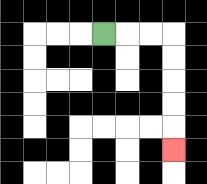{'start': '[4, 1]', 'end': '[7, 6]', 'path_directions': 'R,R,R,D,D,D,D,D', 'path_coordinates': '[[4, 1], [5, 1], [6, 1], [7, 1], [7, 2], [7, 3], [7, 4], [7, 5], [7, 6]]'}